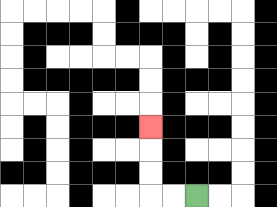{'start': '[8, 8]', 'end': '[6, 5]', 'path_directions': 'L,L,U,U,U', 'path_coordinates': '[[8, 8], [7, 8], [6, 8], [6, 7], [6, 6], [6, 5]]'}